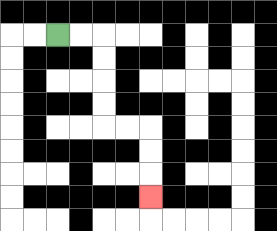{'start': '[2, 1]', 'end': '[6, 8]', 'path_directions': 'R,R,D,D,D,D,R,R,D,D,D', 'path_coordinates': '[[2, 1], [3, 1], [4, 1], [4, 2], [4, 3], [4, 4], [4, 5], [5, 5], [6, 5], [6, 6], [6, 7], [6, 8]]'}